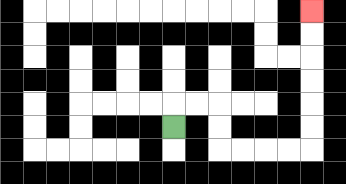{'start': '[7, 5]', 'end': '[13, 0]', 'path_directions': 'U,R,R,D,D,R,R,R,R,U,U,U,U,U,U', 'path_coordinates': '[[7, 5], [7, 4], [8, 4], [9, 4], [9, 5], [9, 6], [10, 6], [11, 6], [12, 6], [13, 6], [13, 5], [13, 4], [13, 3], [13, 2], [13, 1], [13, 0]]'}